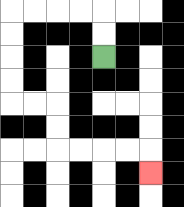{'start': '[4, 2]', 'end': '[6, 7]', 'path_directions': 'U,U,L,L,L,L,D,D,D,D,R,R,D,D,R,R,R,R,D', 'path_coordinates': '[[4, 2], [4, 1], [4, 0], [3, 0], [2, 0], [1, 0], [0, 0], [0, 1], [0, 2], [0, 3], [0, 4], [1, 4], [2, 4], [2, 5], [2, 6], [3, 6], [4, 6], [5, 6], [6, 6], [6, 7]]'}